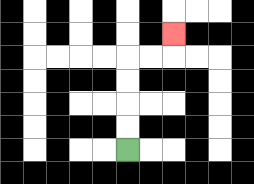{'start': '[5, 6]', 'end': '[7, 1]', 'path_directions': 'U,U,U,U,R,R,U', 'path_coordinates': '[[5, 6], [5, 5], [5, 4], [5, 3], [5, 2], [6, 2], [7, 2], [7, 1]]'}